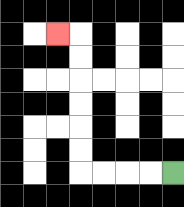{'start': '[7, 7]', 'end': '[2, 1]', 'path_directions': 'L,L,L,L,U,U,U,U,U,U,L', 'path_coordinates': '[[7, 7], [6, 7], [5, 7], [4, 7], [3, 7], [3, 6], [3, 5], [3, 4], [3, 3], [3, 2], [3, 1], [2, 1]]'}